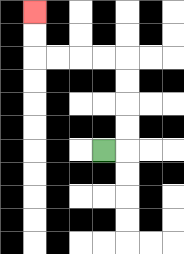{'start': '[4, 6]', 'end': '[1, 0]', 'path_directions': 'R,U,U,U,U,L,L,L,L,U,U', 'path_coordinates': '[[4, 6], [5, 6], [5, 5], [5, 4], [5, 3], [5, 2], [4, 2], [3, 2], [2, 2], [1, 2], [1, 1], [1, 0]]'}